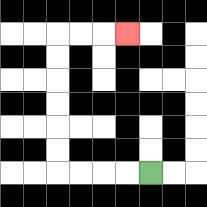{'start': '[6, 7]', 'end': '[5, 1]', 'path_directions': 'L,L,L,L,U,U,U,U,U,U,R,R,R', 'path_coordinates': '[[6, 7], [5, 7], [4, 7], [3, 7], [2, 7], [2, 6], [2, 5], [2, 4], [2, 3], [2, 2], [2, 1], [3, 1], [4, 1], [5, 1]]'}